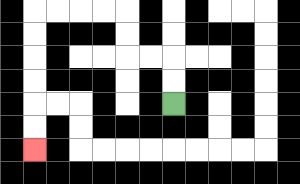{'start': '[7, 4]', 'end': '[1, 6]', 'path_directions': 'U,U,L,L,U,U,L,L,L,L,D,D,D,D,D,D', 'path_coordinates': '[[7, 4], [7, 3], [7, 2], [6, 2], [5, 2], [5, 1], [5, 0], [4, 0], [3, 0], [2, 0], [1, 0], [1, 1], [1, 2], [1, 3], [1, 4], [1, 5], [1, 6]]'}